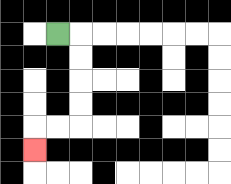{'start': '[2, 1]', 'end': '[1, 6]', 'path_directions': 'R,D,D,D,D,L,L,D', 'path_coordinates': '[[2, 1], [3, 1], [3, 2], [3, 3], [3, 4], [3, 5], [2, 5], [1, 5], [1, 6]]'}